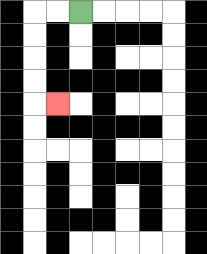{'start': '[3, 0]', 'end': '[2, 4]', 'path_directions': 'L,L,D,D,D,D,R', 'path_coordinates': '[[3, 0], [2, 0], [1, 0], [1, 1], [1, 2], [1, 3], [1, 4], [2, 4]]'}